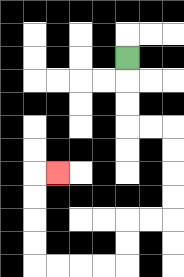{'start': '[5, 2]', 'end': '[2, 7]', 'path_directions': 'D,D,D,R,R,D,D,D,D,L,L,D,D,L,L,L,L,U,U,U,U,R', 'path_coordinates': '[[5, 2], [5, 3], [5, 4], [5, 5], [6, 5], [7, 5], [7, 6], [7, 7], [7, 8], [7, 9], [6, 9], [5, 9], [5, 10], [5, 11], [4, 11], [3, 11], [2, 11], [1, 11], [1, 10], [1, 9], [1, 8], [1, 7], [2, 7]]'}